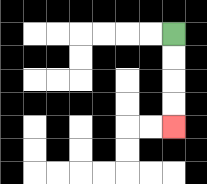{'start': '[7, 1]', 'end': '[7, 5]', 'path_directions': 'D,D,D,D', 'path_coordinates': '[[7, 1], [7, 2], [7, 3], [7, 4], [7, 5]]'}